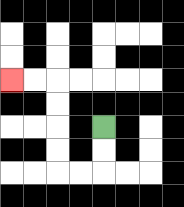{'start': '[4, 5]', 'end': '[0, 3]', 'path_directions': 'D,D,L,L,U,U,U,U,L,L', 'path_coordinates': '[[4, 5], [4, 6], [4, 7], [3, 7], [2, 7], [2, 6], [2, 5], [2, 4], [2, 3], [1, 3], [0, 3]]'}